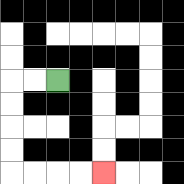{'start': '[2, 3]', 'end': '[4, 7]', 'path_directions': 'L,L,D,D,D,D,R,R,R,R', 'path_coordinates': '[[2, 3], [1, 3], [0, 3], [0, 4], [0, 5], [0, 6], [0, 7], [1, 7], [2, 7], [3, 7], [4, 7]]'}